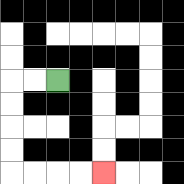{'start': '[2, 3]', 'end': '[4, 7]', 'path_directions': 'L,L,D,D,D,D,R,R,R,R', 'path_coordinates': '[[2, 3], [1, 3], [0, 3], [0, 4], [0, 5], [0, 6], [0, 7], [1, 7], [2, 7], [3, 7], [4, 7]]'}